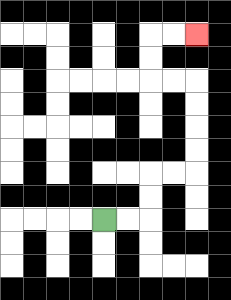{'start': '[4, 9]', 'end': '[8, 1]', 'path_directions': 'R,R,U,U,R,R,U,U,U,U,L,L,U,U,R,R', 'path_coordinates': '[[4, 9], [5, 9], [6, 9], [6, 8], [6, 7], [7, 7], [8, 7], [8, 6], [8, 5], [8, 4], [8, 3], [7, 3], [6, 3], [6, 2], [6, 1], [7, 1], [8, 1]]'}